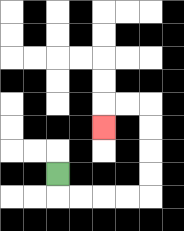{'start': '[2, 7]', 'end': '[4, 5]', 'path_directions': 'D,R,R,R,R,U,U,U,U,L,L,D', 'path_coordinates': '[[2, 7], [2, 8], [3, 8], [4, 8], [5, 8], [6, 8], [6, 7], [6, 6], [6, 5], [6, 4], [5, 4], [4, 4], [4, 5]]'}